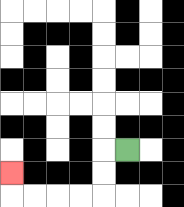{'start': '[5, 6]', 'end': '[0, 7]', 'path_directions': 'L,D,D,L,L,L,L,U', 'path_coordinates': '[[5, 6], [4, 6], [4, 7], [4, 8], [3, 8], [2, 8], [1, 8], [0, 8], [0, 7]]'}